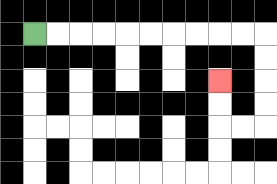{'start': '[1, 1]', 'end': '[9, 3]', 'path_directions': 'R,R,R,R,R,R,R,R,R,R,D,D,D,D,L,L,U,U', 'path_coordinates': '[[1, 1], [2, 1], [3, 1], [4, 1], [5, 1], [6, 1], [7, 1], [8, 1], [9, 1], [10, 1], [11, 1], [11, 2], [11, 3], [11, 4], [11, 5], [10, 5], [9, 5], [9, 4], [9, 3]]'}